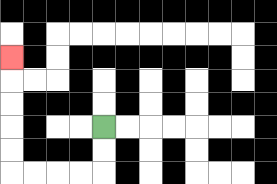{'start': '[4, 5]', 'end': '[0, 2]', 'path_directions': 'D,D,L,L,L,L,U,U,U,U,U', 'path_coordinates': '[[4, 5], [4, 6], [4, 7], [3, 7], [2, 7], [1, 7], [0, 7], [0, 6], [0, 5], [0, 4], [0, 3], [0, 2]]'}